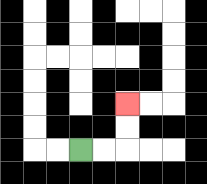{'start': '[3, 6]', 'end': '[5, 4]', 'path_directions': 'R,R,U,U', 'path_coordinates': '[[3, 6], [4, 6], [5, 6], [5, 5], [5, 4]]'}